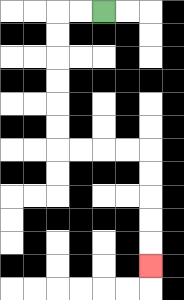{'start': '[4, 0]', 'end': '[6, 11]', 'path_directions': 'L,L,D,D,D,D,D,D,R,R,R,R,D,D,D,D,D', 'path_coordinates': '[[4, 0], [3, 0], [2, 0], [2, 1], [2, 2], [2, 3], [2, 4], [2, 5], [2, 6], [3, 6], [4, 6], [5, 6], [6, 6], [6, 7], [6, 8], [6, 9], [6, 10], [6, 11]]'}